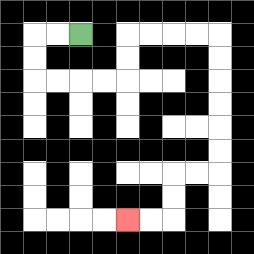{'start': '[3, 1]', 'end': '[5, 9]', 'path_directions': 'L,L,D,D,R,R,R,R,U,U,R,R,R,R,D,D,D,D,D,D,L,L,D,D,L,L', 'path_coordinates': '[[3, 1], [2, 1], [1, 1], [1, 2], [1, 3], [2, 3], [3, 3], [4, 3], [5, 3], [5, 2], [5, 1], [6, 1], [7, 1], [8, 1], [9, 1], [9, 2], [9, 3], [9, 4], [9, 5], [9, 6], [9, 7], [8, 7], [7, 7], [7, 8], [7, 9], [6, 9], [5, 9]]'}